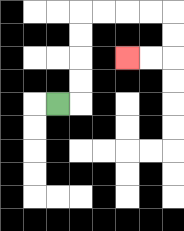{'start': '[2, 4]', 'end': '[5, 2]', 'path_directions': 'R,U,U,U,U,R,R,R,R,D,D,L,L', 'path_coordinates': '[[2, 4], [3, 4], [3, 3], [3, 2], [3, 1], [3, 0], [4, 0], [5, 0], [6, 0], [7, 0], [7, 1], [7, 2], [6, 2], [5, 2]]'}